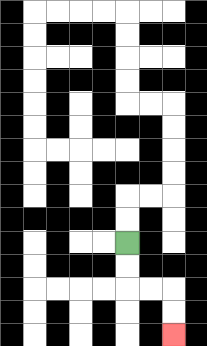{'start': '[5, 10]', 'end': '[7, 14]', 'path_directions': 'D,D,R,R,D,D', 'path_coordinates': '[[5, 10], [5, 11], [5, 12], [6, 12], [7, 12], [7, 13], [7, 14]]'}